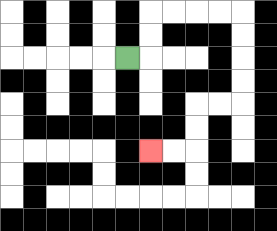{'start': '[5, 2]', 'end': '[6, 6]', 'path_directions': 'R,U,U,R,R,R,R,D,D,D,D,L,L,D,D,L,L', 'path_coordinates': '[[5, 2], [6, 2], [6, 1], [6, 0], [7, 0], [8, 0], [9, 0], [10, 0], [10, 1], [10, 2], [10, 3], [10, 4], [9, 4], [8, 4], [8, 5], [8, 6], [7, 6], [6, 6]]'}